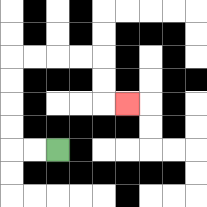{'start': '[2, 6]', 'end': '[5, 4]', 'path_directions': 'L,L,U,U,U,U,R,R,R,R,D,D,R', 'path_coordinates': '[[2, 6], [1, 6], [0, 6], [0, 5], [0, 4], [0, 3], [0, 2], [1, 2], [2, 2], [3, 2], [4, 2], [4, 3], [4, 4], [5, 4]]'}